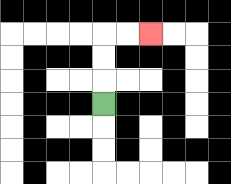{'start': '[4, 4]', 'end': '[6, 1]', 'path_directions': 'U,U,U,R,R', 'path_coordinates': '[[4, 4], [4, 3], [4, 2], [4, 1], [5, 1], [6, 1]]'}